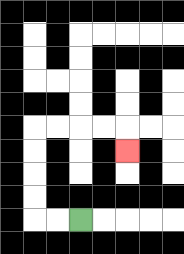{'start': '[3, 9]', 'end': '[5, 6]', 'path_directions': 'L,L,U,U,U,U,R,R,R,R,D', 'path_coordinates': '[[3, 9], [2, 9], [1, 9], [1, 8], [1, 7], [1, 6], [1, 5], [2, 5], [3, 5], [4, 5], [5, 5], [5, 6]]'}